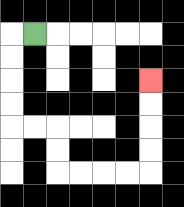{'start': '[1, 1]', 'end': '[6, 3]', 'path_directions': 'L,D,D,D,D,R,R,D,D,R,R,R,R,U,U,U,U', 'path_coordinates': '[[1, 1], [0, 1], [0, 2], [0, 3], [0, 4], [0, 5], [1, 5], [2, 5], [2, 6], [2, 7], [3, 7], [4, 7], [5, 7], [6, 7], [6, 6], [6, 5], [6, 4], [6, 3]]'}